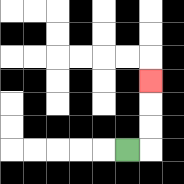{'start': '[5, 6]', 'end': '[6, 3]', 'path_directions': 'R,U,U,U', 'path_coordinates': '[[5, 6], [6, 6], [6, 5], [6, 4], [6, 3]]'}